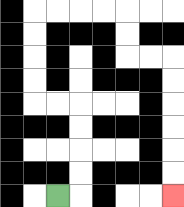{'start': '[2, 8]', 'end': '[7, 8]', 'path_directions': 'R,U,U,U,U,L,L,U,U,U,U,R,R,R,R,D,D,R,R,D,D,D,D,D,D', 'path_coordinates': '[[2, 8], [3, 8], [3, 7], [3, 6], [3, 5], [3, 4], [2, 4], [1, 4], [1, 3], [1, 2], [1, 1], [1, 0], [2, 0], [3, 0], [4, 0], [5, 0], [5, 1], [5, 2], [6, 2], [7, 2], [7, 3], [7, 4], [7, 5], [7, 6], [7, 7], [7, 8]]'}